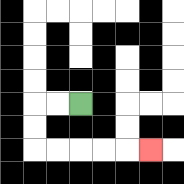{'start': '[3, 4]', 'end': '[6, 6]', 'path_directions': 'L,L,D,D,R,R,R,R,R', 'path_coordinates': '[[3, 4], [2, 4], [1, 4], [1, 5], [1, 6], [2, 6], [3, 6], [4, 6], [5, 6], [6, 6]]'}